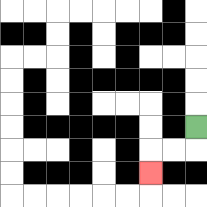{'start': '[8, 5]', 'end': '[6, 7]', 'path_directions': 'D,L,L,D', 'path_coordinates': '[[8, 5], [8, 6], [7, 6], [6, 6], [6, 7]]'}